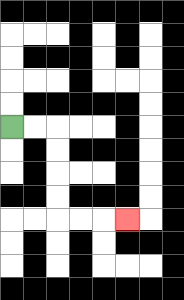{'start': '[0, 5]', 'end': '[5, 9]', 'path_directions': 'R,R,D,D,D,D,R,R,R', 'path_coordinates': '[[0, 5], [1, 5], [2, 5], [2, 6], [2, 7], [2, 8], [2, 9], [3, 9], [4, 9], [5, 9]]'}